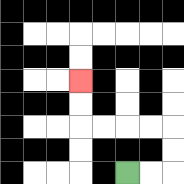{'start': '[5, 7]', 'end': '[3, 3]', 'path_directions': 'R,R,U,U,L,L,L,L,U,U', 'path_coordinates': '[[5, 7], [6, 7], [7, 7], [7, 6], [7, 5], [6, 5], [5, 5], [4, 5], [3, 5], [3, 4], [3, 3]]'}